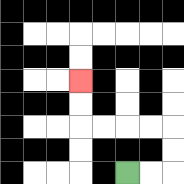{'start': '[5, 7]', 'end': '[3, 3]', 'path_directions': 'R,R,U,U,L,L,L,L,U,U', 'path_coordinates': '[[5, 7], [6, 7], [7, 7], [7, 6], [7, 5], [6, 5], [5, 5], [4, 5], [3, 5], [3, 4], [3, 3]]'}